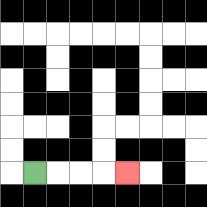{'start': '[1, 7]', 'end': '[5, 7]', 'path_directions': 'R,R,R,R', 'path_coordinates': '[[1, 7], [2, 7], [3, 7], [4, 7], [5, 7]]'}